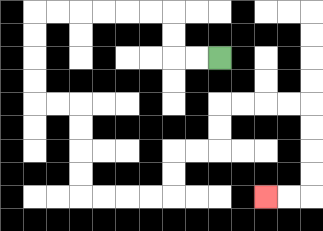{'start': '[9, 2]', 'end': '[11, 8]', 'path_directions': 'L,L,U,U,L,L,L,L,L,L,D,D,D,D,R,R,D,D,D,D,R,R,R,R,U,U,R,R,U,U,R,R,R,R,D,D,D,D,L,L', 'path_coordinates': '[[9, 2], [8, 2], [7, 2], [7, 1], [7, 0], [6, 0], [5, 0], [4, 0], [3, 0], [2, 0], [1, 0], [1, 1], [1, 2], [1, 3], [1, 4], [2, 4], [3, 4], [3, 5], [3, 6], [3, 7], [3, 8], [4, 8], [5, 8], [6, 8], [7, 8], [7, 7], [7, 6], [8, 6], [9, 6], [9, 5], [9, 4], [10, 4], [11, 4], [12, 4], [13, 4], [13, 5], [13, 6], [13, 7], [13, 8], [12, 8], [11, 8]]'}